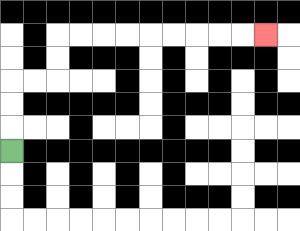{'start': '[0, 6]', 'end': '[11, 1]', 'path_directions': 'U,U,U,R,R,U,U,R,R,R,R,R,R,R,R,R', 'path_coordinates': '[[0, 6], [0, 5], [0, 4], [0, 3], [1, 3], [2, 3], [2, 2], [2, 1], [3, 1], [4, 1], [5, 1], [6, 1], [7, 1], [8, 1], [9, 1], [10, 1], [11, 1]]'}